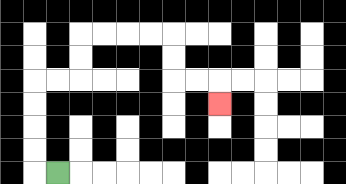{'start': '[2, 7]', 'end': '[9, 4]', 'path_directions': 'L,U,U,U,U,R,R,U,U,R,R,R,R,D,D,R,R,D', 'path_coordinates': '[[2, 7], [1, 7], [1, 6], [1, 5], [1, 4], [1, 3], [2, 3], [3, 3], [3, 2], [3, 1], [4, 1], [5, 1], [6, 1], [7, 1], [7, 2], [7, 3], [8, 3], [9, 3], [9, 4]]'}